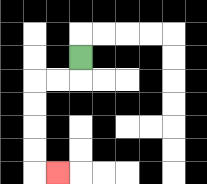{'start': '[3, 2]', 'end': '[2, 7]', 'path_directions': 'D,L,L,D,D,D,D,R', 'path_coordinates': '[[3, 2], [3, 3], [2, 3], [1, 3], [1, 4], [1, 5], [1, 6], [1, 7], [2, 7]]'}